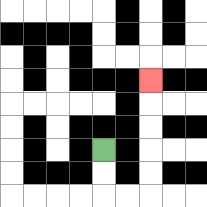{'start': '[4, 6]', 'end': '[6, 3]', 'path_directions': 'D,D,R,R,U,U,U,U,U', 'path_coordinates': '[[4, 6], [4, 7], [4, 8], [5, 8], [6, 8], [6, 7], [6, 6], [6, 5], [6, 4], [6, 3]]'}